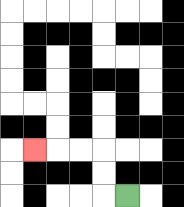{'start': '[5, 8]', 'end': '[1, 6]', 'path_directions': 'L,U,U,L,L,L', 'path_coordinates': '[[5, 8], [4, 8], [4, 7], [4, 6], [3, 6], [2, 6], [1, 6]]'}